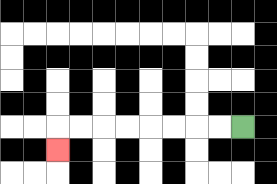{'start': '[10, 5]', 'end': '[2, 6]', 'path_directions': 'L,L,L,L,L,L,L,L,D', 'path_coordinates': '[[10, 5], [9, 5], [8, 5], [7, 5], [6, 5], [5, 5], [4, 5], [3, 5], [2, 5], [2, 6]]'}